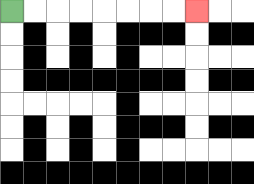{'start': '[0, 0]', 'end': '[8, 0]', 'path_directions': 'R,R,R,R,R,R,R,R', 'path_coordinates': '[[0, 0], [1, 0], [2, 0], [3, 0], [4, 0], [5, 0], [6, 0], [7, 0], [8, 0]]'}